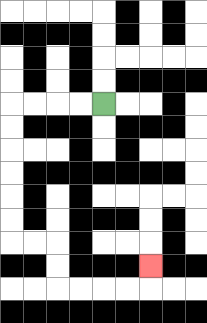{'start': '[4, 4]', 'end': '[6, 11]', 'path_directions': 'L,L,L,L,D,D,D,D,D,D,R,R,D,D,R,R,R,R,U', 'path_coordinates': '[[4, 4], [3, 4], [2, 4], [1, 4], [0, 4], [0, 5], [0, 6], [0, 7], [0, 8], [0, 9], [0, 10], [1, 10], [2, 10], [2, 11], [2, 12], [3, 12], [4, 12], [5, 12], [6, 12], [6, 11]]'}